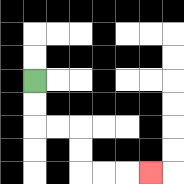{'start': '[1, 3]', 'end': '[6, 7]', 'path_directions': 'D,D,R,R,D,D,R,R,R', 'path_coordinates': '[[1, 3], [1, 4], [1, 5], [2, 5], [3, 5], [3, 6], [3, 7], [4, 7], [5, 7], [6, 7]]'}